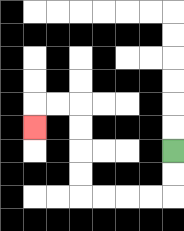{'start': '[7, 6]', 'end': '[1, 5]', 'path_directions': 'D,D,L,L,L,L,U,U,U,U,L,L,D', 'path_coordinates': '[[7, 6], [7, 7], [7, 8], [6, 8], [5, 8], [4, 8], [3, 8], [3, 7], [3, 6], [3, 5], [3, 4], [2, 4], [1, 4], [1, 5]]'}